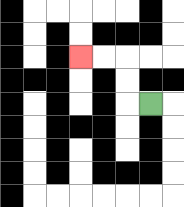{'start': '[6, 4]', 'end': '[3, 2]', 'path_directions': 'L,U,U,L,L', 'path_coordinates': '[[6, 4], [5, 4], [5, 3], [5, 2], [4, 2], [3, 2]]'}